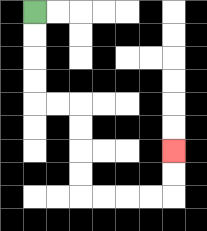{'start': '[1, 0]', 'end': '[7, 6]', 'path_directions': 'D,D,D,D,R,R,D,D,D,D,R,R,R,R,U,U', 'path_coordinates': '[[1, 0], [1, 1], [1, 2], [1, 3], [1, 4], [2, 4], [3, 4], [3, 5], [3, 6], [3, 7], [3, 8], [4, 8], [5, 8], [6, 8], [7, 8], [7, 7], [7, 6]]'}